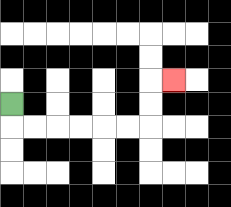{'start': '[0, 4]', 'end': '[7, 3]', 'path_directions': 'D,R,R,R,R,R,R,U,U,R', 'path_coordinates': '[[0, 4], [0, 5], [1, 5], [2, 5], [3, 5], [4, 5], [5, 5], [6, 5], [6, 4], [6, 3], [7, 3]]'}